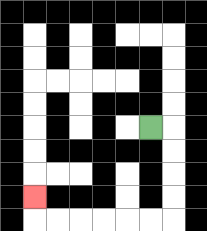{'start': '[6, 5]', 'end': '[1, 8]', 'path_directions': 'R,D,D,D,D,L,L,L,L,L,L,U', 'path_coordinates': '[[6, 5], [7, 5], [7, 6], [7, 7], [7, 8], [7, 9], [6, 9], [5, 9], [4, 9], [3, 9], [2, 9], [1, 9], [1, 8]]'}